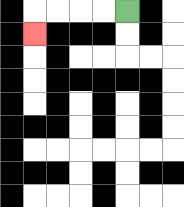{'start': '[5, 0]', 'end': '[1, 1]', 'path_directions': 'L,L,L,L,D', 'path_coordinates': '[[5, 0], [4, 0], [3, 0], [2, 0], [1, 0], [1, 1]]'}